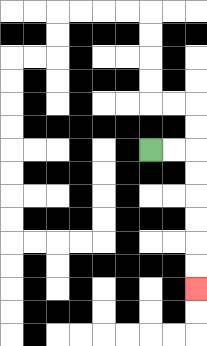{'start': '[6, 6]', 'end': '[8, 12]', 'path_directions': 'R,R,D,D,D,D,D,D', 'path_coordinates': '[[6, 6], [7, 6], [8, 6], [8, 7], [8, 8], [8, 9], [8, 10], [8, 11], [8, 12]]'}